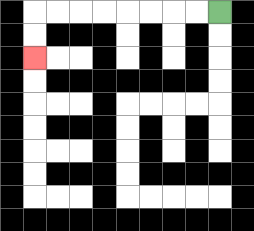{'start': '[9, 0]', 'end': '[1, 2]', 'path_directions': 'L,L,L,L,L,L,L,L,D,D', 'path_coordinates': '[[9, 0], [8, 0], [7, 0], [6, 0], [5, 0], [4, 0], [3, 0], [2, 0], [1, 0], [1, 1], [1, 2]]'}